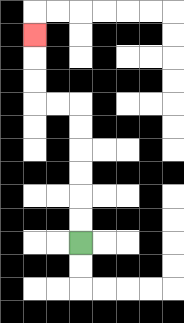{'start': '[3, 10]', 'end': '[1, 1]', 'path_directions': 'U,U,U,U,U,U,L,L,U,U,U', 'path_coordinates': '[[3, 10], [3, 9], [3, 8], [3, 7], [3, 6], [3, 5], [3, 4], [2, 4], [1, 4], [1, 3], [1, 2], [1, 1]]'}